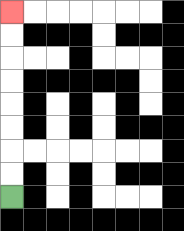{'start': '[0, 8]', 'end': '[0, 0]', 'path_directions': 'U,U,U,U,U,U,U,U', 'path_coordinates': '[[0, 8], [0, 7], [0, 6], [0, 5], [0, 4], [0, 3], [0, 2], [0, 1], [0, 0]]'}